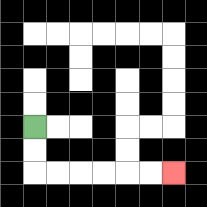{'start': '[1, 5]', 'end': '[7, 7]', 'path_directions': 'D,D,R,R,R,R,R,R', 'path_coordinates': '[[1, 5], [1, 6], [1, 7], [2, 7], [3, 7], [4, 7], [5, 7], [6, 7], [7, 7]]'}